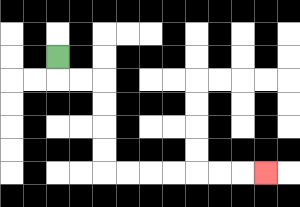{'start': '[2, 2]', 'end': '[11, 7]', 'path_directions': 'D,R,R,D,D,D,D,R,R,R,R,R,R,R', 'path_coordinates': '[[2, 2], [2, 3], [3, 3], [4, 3], [4, 4], [4, 5], [4, 6], [4, 7], [5, 7], [6, 7], [7, 7], [8, 7], [9, 7], [10, 7], [11, 7]]'}